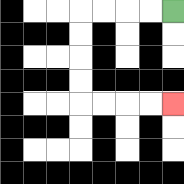{'start': '[7, 0]', 'end': '[7, 4]', 'path_directions': 'L,L,L,L,D,D,D,D,R,R,R,R', 'path_coordinates': '[[7, 0], [6, 0], [5, 0], [4, 0], [3, 0], [3, 1], [3, 2], [3, 3], [3, 4], [4, 4], [5, 4], [6, 4], [7, 4]]'}